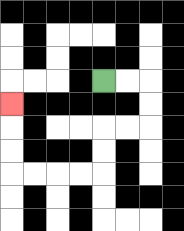{'start': '[4, 3]', 'end': '[0, 4]', 'path_directions': 'R,R,D,D,L,L,D,D,L,L,L,L,U,U,U', 'path_coordinates': '[[4, 3], [5, 3], [6, 3], [6, 4], [6, 5], [5, 5], [4, 5], [4, 6], [4, 7], [3, 7], [2, 7], [1, 7], [0, 7], [0, 6], [0, 5], [0, 4]]'}